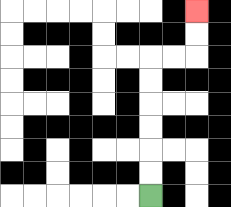{'start': '[6, 8]', 'end': '[8, 0]', 'path_directions': 'U,U,U,U,U,U,R,R,U,U', 'path_coordinates': '[[6, 8], [6, 7], [6, 6], [6, 5], [6, 4], [6, 3], [6, 2], [7, 2], [8, 2], [8, 1], [8, 0]]'}